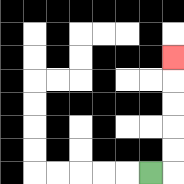{'start': '[6, 7]', 'end': '[7, 2]', 'path_directions': 'R,U,U,U,U,U', 'path_coordinates': '[[6, 7], [7, 7], [7, 6], [7, 5], [7, 4], [7, 3], [7, 2]]'}